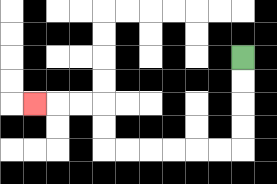{'start': '[10, 2]', 'end': '[1, 4]', 'path_directions': 'D,D,D,D,L,L,L,L,L,L,U,U,L,L,L', 'path_coordinates': '[[10, 2], [10, 3], [10, 4], [10, 5], [10, 6], [9, 6], [8, 6], [7, 6], [6, 6], [5, 6], [4, 6], [4, 5], [4, 4], [3, 4], [2, 4], [1, 4]]'}